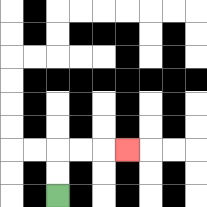{'start': '[2, 8]', 'end': '[5, 6]', 'path_directions': 'U,U,R,R,R', 'path_coordinates': '[[2, 8], [2, 7], [2, 6], [3, 6], [4, 6], [5, 6]]'}